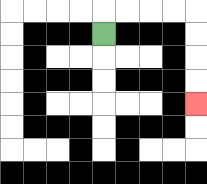{'start': '[4, 1]', 'end': '[8, 4]', 'path_directions': 'U,R,R,R,R,D,D,D,D', 'path_coordinates': '[[4, 1], [4, 0], [5, 0], [6, 0], [7, 0], [8, 0], [8, 1], [8, 2], [8, 3], [8, 4]]'}